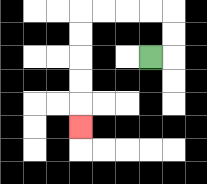{'start': '[6, 2]', 'end': '[3, 5]', 'path_directions': 'R,U,U,L,L,L,L,D,D,D,D,D', 'path_coordinates': '[[6, 2], [7, 2], [7, 1], [7, 0], [6, 0], [5, 0], [4, 0], [3, 0], [3, 1], [3, 2], [3, 3], [3, 4], [3, 5]]'}